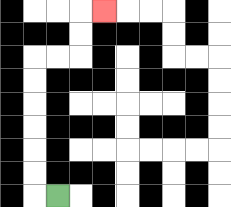{'start': '[2, 8]', 'end': '[4, 0]', 'path_directions': 'L,U,U,U,U,U,U,R,R,U,U,R', 'path_coordinates': '[[2, 8], [1, 8], [1, 7], [1, 6], [1, 5], [1, 4], [1, 3], [1, 2], [2, 2], [3, 2], [3, 1], [3, 0], [4, 0]]'}